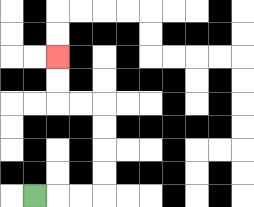{'start': '[1, 8]', 'end': '[2, 2]', 'path_directions': 'R,R,R,U,U,U,U,L,L,U,U', 'path_coordinates': '[[1, 8], [2, 8], [3, 8], [4, 8], [4, 7], [4, 6], [4, 5], [4, 4], [3, 4], [2, 4], [2, 3], [2, 2]]'}